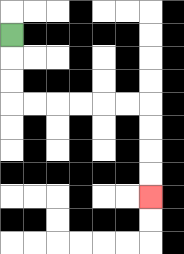{'start': '[0, 1]', 'end': '[6, 8]', 'path_directions': 'D,D,D,R,R,R,R,R,R,D,D,D,D', 'path_coordinates': '[[0, 1], [0, 2], [0, 3], [0, 4], [1, 4], [2, 4], [3, 4], [4, 4], [5, 4], [6, 4], [6, 5], [6, 6], [6, 7], [6, 8]]'}